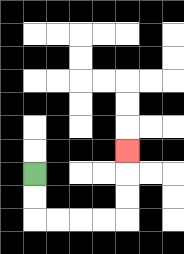{'start': '[1, 7]', 'end': '[5, 6]', 'path_directions': 'D,D,R,R,R,R,U,U,U', 'path_coordinates': '[[1, 7], [1, 8], [1, 9], [2, 9], [3, 9], [4, 9], [5, 9], [5, 8], [5, 7], [5, 6]]'}